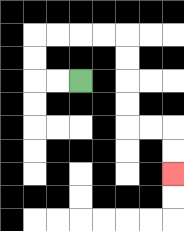{'start': '[3, 3]', 'end': '[7, 7]', 'path_directions': 'L,L,U,U,R,R,R,R,D,D,D,D,R,R,D,D', 'path_coordinates': '[[3, 3], [2, 3], [1, 3], [1, 2], [1, 1], [2, 1], [3, 1], [4, 1], [5, 1], [5, 2], [5, 3], [5, 4], [5, 5], [6, 5], [7, 5], [7, 6], [7, 7]]'}